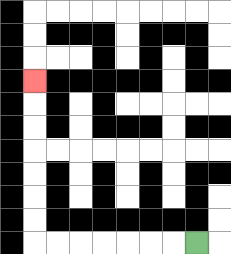{'start': '[8, 10]', 'end': '[1, 3]', 'path_directions': 'L,L,L,L,L,L,L,U,U,U,U,U,U,U', 'path_coordinates': '[[8, 10], [7, 10], [6, 10], [5, 10], [4, 10], [3, 10], [2, 10], [1, 10], [1, 9], [1, 8], [1, 7], [1, 6], [1, 5], [1, 4], [1, 3]]'}